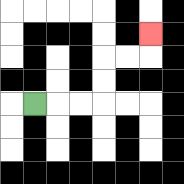{'start': '[1, 4]', 'end': '[6, 1]', 'path_directions': 'R,R,R,U,U,R,R,U', 'path_coordinates': '[[1, 4], [2, 4], [3, 4], [4, 4], [4, 3], [4, 2], [5, 2], [6, 2], [6, 1]]'}